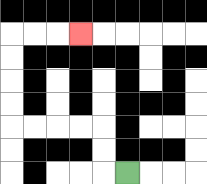{'start': '[5, 7]', 'end': '[3, 1]', 'path_directions': 'L,U,U,L,L,L,L,U,U,U,U,R,R,R', 'path_coordinates': '[[5, 7], [4, 7], [4, 6], [4, 5], [3, 5], [2, 5], [1, 5], [0, 5], [0, 4], [0, 3], [0, 2], [0, 1], [1, 1], [2, 1], [3, 1]]'}